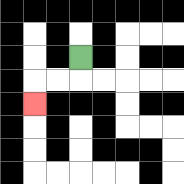{'start': '[3, 2]', 'end': '[1, 4]', 'path_directions': 'D,L,L,D', 'path_coordinates': '[[3, 2], [3, 3], [2, 3], [1, 3], [1, 4]]'}